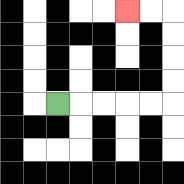{'start': '[2, 4]', 'end': '[5, 0]', 'path_directions': 'R,R,R,R,R,U,U,U,U,L,L', 'path_coordinates': '[[2, 4], [3, 4], [4, 4], [5, 4], [6, 4], [7, 4], [7, 3], [7, 2], [7, 1], [7, 0], [6, 0], [5, 0]]'}